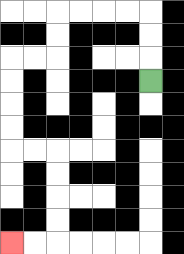{'start': '[6, 3]', 'end': '[0, 10]', 'path_directions': 'U,U,U,L,L,L,L,D,D,L,L,D,D,D,D,R,R,D,D,D,D,L,L', 'path_coordinates': '[[6, 3], [6, 2], [6, 1], [6, 0], [5, 0], [4, 0], [3, 0], [2, 0], [2, 1], [2, 2], [1, 2], [0, 2], [0, 3], [0, 4], [0, 5], [0, 6], [1, 6], [2, 6], [2, 7], [2, 8], [2, 9], [2, 10], [1, 10], [0, 10]]'}